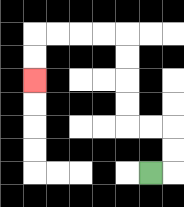{'start': '[6, 7]', 'end': '[1, 3]', 'path_directions': 'R,U,U,L,L,U,U,U,U,L,L,L,L,D,D', 'path_coordinates': '[[6, 7], [7, 7], [7, 6], [7, 5], [6, 5], [5, 5], [5, 4], [5, 3], [5, 2], [5, 1], [4, 1], [3, 1], [2, 1], [1, 1], [1, 2], [1, 3]]'}